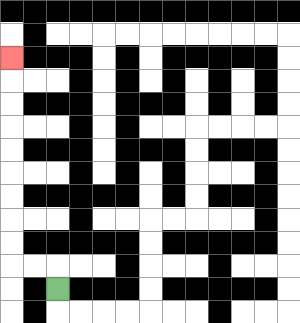{'start': '[2, 12]', 'end': '[0, 2]', 'path_directions': 'U,L,L,U,U,U,U,U,U,U,U,U', 'path_coordinates': '[[2, 12], [2, 11], [1, 11], [0, 11], [0, 10], [0, 9], [0, 8], [0, 7], [0, 6], [0, 5], [0, 4], [0, 3], [0, 2]]'}